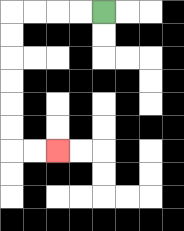{'start': '[4, 0]', 'end': '[2, 6]', 'path_directions': 'L,L,L,L,D,D,D,D,D,D,R,R', 'path_coordinates': '[[4, 0], [3, 0], [2, 0], [1, 0], [0, 0], [0, 1], [0, 2], [0, 3], [0, 4], [0, 5], [0, 6], [1, 6], [2, 6]]'}